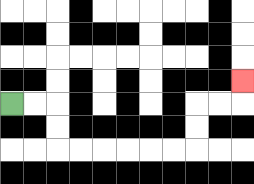{'start': '[0, 4]', 'end': '[10, 3]', 'path_directions': 'R,R,D,D,R,R,R,R,R,R,U,U,R,R,U', 'path_coordinates': '[[0, 4], [1, 4], [2, 4], [2, 5], [2, 6], [3, 6], [4, 6], [5, 6], [6, 6], [7, 6], [8, 6], [8, 5], [8, 4], [9, 4], [10, 4], [10, 3]]'}